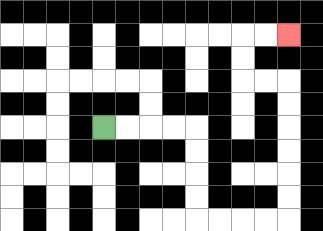{'start': '[4, 5]', 'end': '[12, 1]', 'path_directions': 'R,R,R,R,D,D,D,D,R,R,R,R,U,U,U,U,U,U,L,L,U,U,R,R', 'path_coordinates': '[[4, 5], [5, 5], [6, 5], [7, 5], [8, 5], [8, 6], [8, 7], [8, 8], [8, 9], [9, 9], [10, 9], [11, 9], [12, 9], [12, 8], [12, 7], [12, 6], [12, 5], [12, 4], [12, 3], [11, 3], [10, 3], [10, 2], [10, 1], [11, 1], [12, 1]]'}